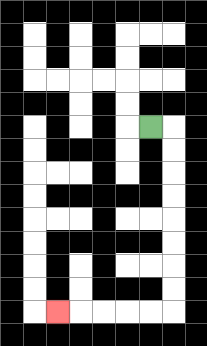{'start': '[6, 5]', 'end': '[2, 13]', 'path_directions': 'R,D,D,D,D,D,D,D,D,L,L,L,L,L', 'path_coordinates': '[[6, 5], [7, 5], [7, 6], [7, 7], [7, 8], [7, 9], [7, 10], [7, 11], [7, 12], [7, 13], [6, 13], [5, 13], [4, 13], [3, 13], [2, 13]]'}